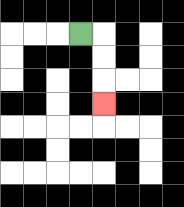{'start': '[3, 1]', 'end': '[4, 4]', 'path_directions': 'R,D,D,D', 'path_coordinates': '[[3, 1], [4, 1], [4, 2], [4, 3], [4, 4]]'}